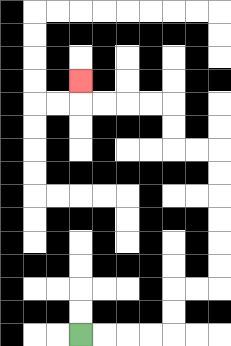{'start': '[3, 14]', 'end': '[3, 3]', 'path_directions': 'R,R,R,R,U,U,R,R,U,U,U,U,U,U,L,L,U,U,L,L,L,L,U', 'path_coordinates': '[[3, 14], [4, 14], [5, 14], [6, 14], [7, 14], [7, 13], [7, 12], [8, 12], [9, 12], [9, 11], [9, 10], [9, 9], [9, 8], [9, 7], [9, 6], [8, 6], [7, 6], [7, 5], [7, 4], [6, 4], [5, 4], [4, 4], [3, 4], [3, 3]]'}